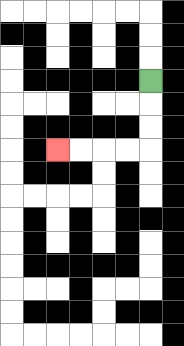{'start': '[6, 3]', 'end': '[2, 6]', 'path_directions': 'D,D,D,L,L,L,L', 'path_coordinates': '[[6, 3], [6, 4], [6, 5], [6, 6], [5, 6], [4, 6], [3, 6], [2, 6]]'}